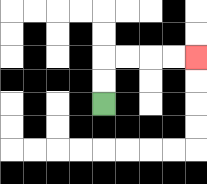{'start': '[4, 4]', 'end': '[8, 2]', 'path_directions': 'U,U,R,R,R,R', 'path_coordinates': '[[4, 4], [4, 3], [4, 2], [5, 2], [6, 2], [7, 2], [8, 2]]'}